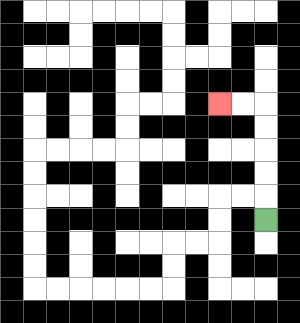{'start': '[11, 9]', 'end': '[9, 4]', 'path_directions': 'U,U,U,U,U,L,L', 'path_coordinates': '[[11, 9], [11, 8], [11, 7], [11, 6], [11, 5], [11, 4], [10, 4], [9, 4]]'}